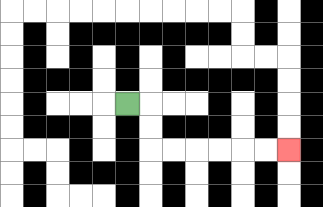{'start': '[5, 4]', 'end': '[12, 6]', 'path_directions': 'R,D,D,R,R,R,R,R,R', 'path_coordinates': '[[5, 4], [6, 4], [6, 5], [6, 6], [7, 6], [8, 6], [9, 6], [10, 6], [11, 6], [12, 6]]'}